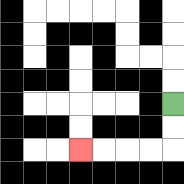{'start': '[7, 4]', 'end': '[3, 6]', 'path_directions': 'D,D,L,L,L,L', 'path_coordinates': '[[7, 4], [7, 5], [7, 6], [6, 6], [5, 6], [4, 6], [3, 6]]'}